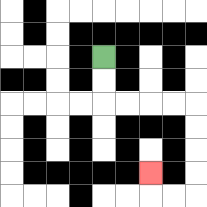{'start': '[4, 2]', 'end': '[6, 7]', 'path_directions': 'D,D,R,R,R,R,D,D,D,D,L,L,U', 'path_coordinates': '[[4, 2], [4, 3], [4, 4], [5, 4], [6, 4], [7, 4], [8, 4], [8, 5], [8, 6], [8, 7], [8, 8], [7, 8], [6, 8], [6, 7]]'}